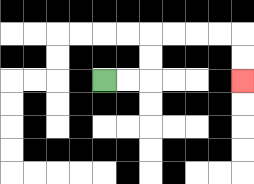{'start': '[4, 3]', 'end': '[10, 3]', 'path_directions': 'R,R,U,U,R,R,R,R,D,D', 'path_coordinates': '[[4, 3], [5, 3], [6, 3], [6, 2], [6, 1], [7, 1], [8, 1], [9, 1], [10, 1], [10, 2], [10, 3]]'}